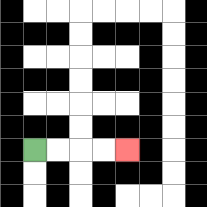{'start': '[1, 6]', 'end': '[5, 6]', 'path_directions': 'R,R,R,R', 'path_coordinates': '[[1, 6], [2, 6], [3, 6], [4, 6], [5, 6]]'}